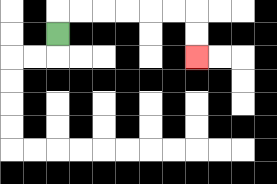{'start': '[2, 1]', 'end': '[8, 2]', 'path_directions': 'U,R,R,R,R,R,R,D,D', 'path_coordinates': '[[2, 1], [2, 0], [3, 0], [4, 0], [5, 0], [6, 0], [7, 0], [8, 0], [8, 1], [8, 2]]'}